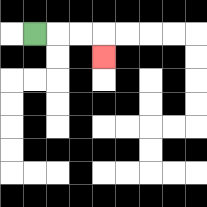{'start': '[1, 1]', 'end': '[4, 2]', 'path_directions': 'R,R,R,D', 'path_coordinates': '[[1, 1], [2, 1], [3, 1], [4, 1], [4, 2]]'}